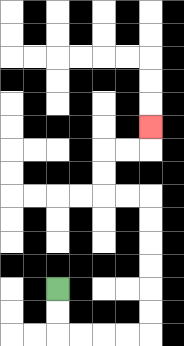{'start': '[2, 12]', 'end': '[6, 5]', 'path_directions': 'D,D,R,R,R,R,U,U,U,U,U,U,L,L,U,U,R,R,U', 'path_coordinates': '[[2, 12], [2, 13], [2, 14], [3, 14], [4, 14], [5, 14], [6, 14], [6, 13], [6, 12], [6, 11], [6, 10], [6, 9], [6, 8], [5, 8], [4, 8], [4, 7], [4, 6], [5, 6], [6, 6], [6, 5]]'}